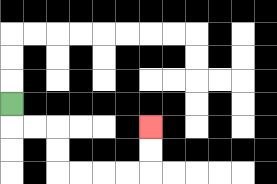{'start': '[0, 4]', 'end': '[6, 5]', 'path_directions': 'D,R,R,D,D,R,R,R,R,U,U', 'path_coordinates': '[[0, 4], [0, 5], [1, 5], [2, 5], [2, 6], [2, 7], [3, 7], [4, 7], [5, 7], [6, 7], [6, 6], [6, 5]]'}